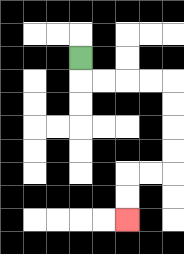{'start': '[3, 2]', 'end': '[5, 9]', 'path_directions': 'D,R,R,R,R,D,D,D,D,L,L,D,D', 'path_coordinates': '[[3, 2], [3, 3], [4, 3], [5, 3], [6, 3], [7, 3], [7, 4], [7, 5], [7, 6], [7, 7], [6, 7], [5, 7], [5, 8], [5, 9]]'}